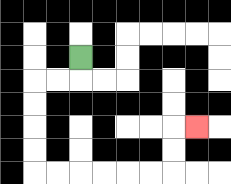{'start': '[3, 2]', 'end': '[8, 5]', 'path_directions': 'D,L,L,D,D,D,D,R,R,R,R,R,R,U,U,R', 'path_coordinates': '[[3, 2], [3, 3], [2, 3], [1, 3], [1, 4], [1, 5], [1, 6], [1, 7], [2, 7], [3, 7], [4, 7], [5, 7], [6, 7], [7, 7], [7, 6], [7, 5], [8, 5]]'}